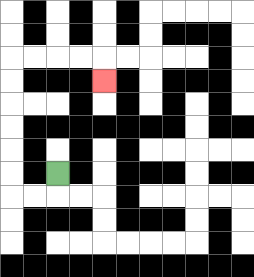{'start': '[2, 7]', 'end': '[4, 3]', 'path_directions': 'D,L,L,U,U,U,U,U,U,R,R,R,R,D', 'path_coordinates': '[[2, 7], [2, 8], [1, 8], [0, 8], [0, 7], [0, 6], [0, 5], [0, 4], [0, 3], [0, 2], [1, 2], [2, 2], [3, 2], [4, 2], [4, 3]]'}